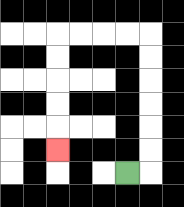{'start': '[5, 7]', 'end': '[2, 6]', 'path_directions': 'R,U,U,U,U,U,U,L,L,L,L,D,D,D,D,D', 'path_coordinates': '[[5, 7], [6, 7], [6, 6], [6, 5], [6, 4], [6, 3], [6, 2], [6, 1], [5, 1], [4, 1], [3, 1], [2, 1], [2, 2], [2, 3], [2, 4], [2, 5], [2, 6]]'}